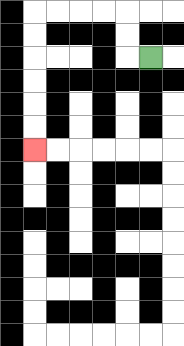{'start': '[6, 2]', 'end': '[1, 6]', 'path_directions': 'L,U,U,L,L,L,L,D,D,D,D,D,D', 'path_coordinates': '[[6, 2], [5, 2], [5, 1], [5, 0], [4, 0], [3, 0], [2, 0], [1, 0], [1, 1], [1, 2], [1, 3], [1, 4], [1, 5], [1, 6]]'}